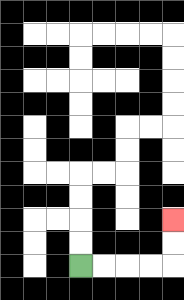{'start': '[3, 11]', 'end': '[7, 9]', 'path_directions': 'R,R,R,R,U,U', 'path_coordinates': '[[3, 11], [4, 11], [5, 11], [6, 11], [7, 11], [7, 10], [7, 9]]'}